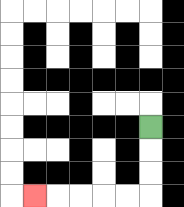{'start': '[6, 5]', 'end': '[1, 8]', 'path_directions': 'D,D,D,L,L,L,L,L', 'path_coordinates': '[[6, 5], [6, 6], [6, 7], [6, 8], [5, 8], [4, 8], [3, 8], [2, 8], [1, 8]]'}